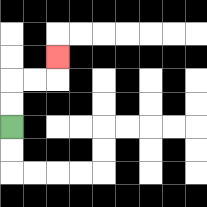{'start': '[0, 5]', 'end': '[2, 2]', 'path_directions': 'U,U,R,R,U', 'path_coordinates': '[[0, 5], [0, 4], [0, 3], [1, 3], [2, 3], [2, 2]]'}